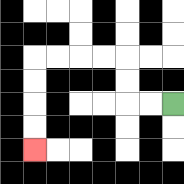{'start': '[7, 4]', 'end': '[1, 6]', 'path_directions': 'L,L,U,U,L,L,L,L,D,D,D,D', 'path_coordinates': '[[7, 4], [6, 4], [5, 4], [5, 3], [5, 2], [4, 2], [3, 2], [2, 2], [1, 2], [1, 3], [1, 4], [1, 5], [1, 6]]'}